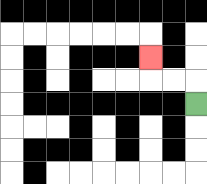{'start': '[8, 4]', 'end': '[6, 2]', 'path_directions': 'U,L,L,U', 'path_coordinates': '[[8, 4], [8, 3], [7, 3], [6, 3], [6, 2]]'}